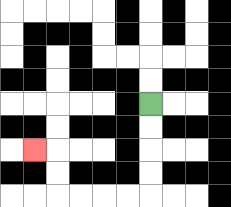{'start': '[6, 4]', 'end': '[1, 6]', 'path_directions': 'D,D,D,D,L,L,L,L,U,U,L', 'path_coordinates': '[[6, 4], [6, 5], [6, 6], [6, 7], [6, 8], [5, 8], [4, 8], [3, 8], [2, 8], [2, 7], [2, 6], [1, 6]]'}